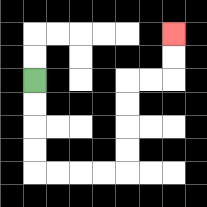{'start': '[1, 3]', 'end': '[7, 1]', 'path_directions': 'D,D,D,D,R,R,R,R,U,U,U,U,R,R,U,U', 'path_coordinates': '[[1, 3], [1, 4], [1, 5], [1, 6], [1, 7], [2, 7], [3, 7], [4, 7], [5, 7], [5, 6], [5, 5], [5, 4], [5, 3], [6, 3], [7, 3], [7, 2], [7, 1]]'}